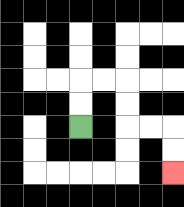{'start': '[3, 5]', 'end': '[7, 7]', 'path_directions': 'U,U,R,R,D,D,R,R,D,D', 'path_coordinates': '[[3, 5], [3, 4], [3, 3], [4, 3], [5, 3], [5, 4], [5, 5], [6, 5], [7, 5], [7, 6], [7, 7]]'}